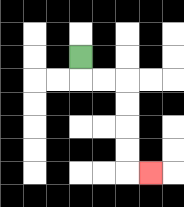{'start': '[3, 2]', 'end': '[6, 7]', 'path_directions': 'D,R,R,D,D,D,D,R', 'path_coordinates': '[[3, 2], [3, 3], [4, 3], [5, 3], [5, 4], [5, 5], [5, 6], [5, 7], [6, 7]]'}